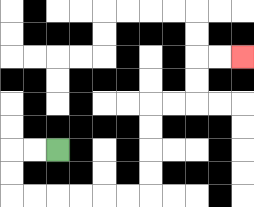{'start': '[2, 6]', 'end': '[10, 2]', 'path_directions': 'L,L,D,D,R,R,R,R,R,R,U,U,U,U,R,R,U,U,R,R', 'path_coordinates': '[[2, 6], [1, 6], [0, 6], [0, 7], [0, 8], [1, 8], [2, 8], [3, 8], [4, 8], [5, 8], [6, 8], [6, 7], [6, 6], [6, 5], [6, 4], [7, 4], [8, 4], [8, 3], [8, 2], [9, 2], [10, 2]]'}